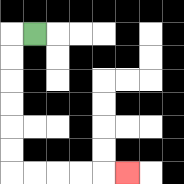{'start': '[1, 1]', 'end': '[5, 7]', 'path_directions': 'L,D,D,D,D,D,D,R,R,R,R,R', 'path_coordinates': '[[1, 1], [0, 1], [0, 2], [0, 3], [0, 4], [0, 5], [0, 6], [0, 7], [1, 7], [2, 7], [3, 7], [4, 7], [5, 7]]'}